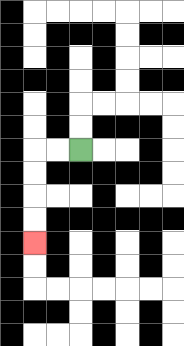{'start': '[3, 6]', 'end': '[1, 10]', 'path_directions': 'L,L,D,D,D,D', 'path_coordinates': '[[3, 6], [2, 6], [1, 6], [1, 7], [1, 8], [1, 9], [1, 10]]'}